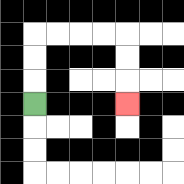{'start': '[1, 4]', 'end': '[5, 4]', 'path_directions': 'U,U,U,R,R,R,R,D,D,D', 'path_coordinates': '[[1, 4], [1, 3], [1, 2], [1, 1], [2, 1], [3, 1], [4, 1], [5, 1], [5, 2], [5, 3], [5, 4]]'}